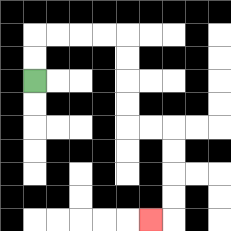{'start': '[1, 3]', 'end': '[6, 9]', 'path_directions': 'U,U,R,R,R,R,D,D,D,D,R,R,D,D,D,D,L', 'path_coordinates': '[[1, 3], [1, 2], [1, 1], [2, 1], [3, 1], [4, 1], [5, 1], [5, 2], [5, 3], [5, 4], [5, 5], [6, 5], [7, 5], [7, 6], [7, 7], [7, 8], [7, 9], [6, 9]]'}